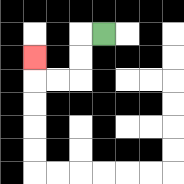{'start': '[4, 1]', 'end': '[1, 2]', 'path_directions': 'L,D,D,L,L,U', 'path_coordinates': '[[4, 1], [3, 1], [3, 2], [3, 3], [2, 3], [1, 3], [1, 2]]'}